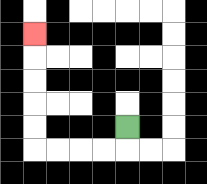{'start': '[5, 5]', 'end': '[1, 1]', 'path_directions': 'D,L,L,L,L,U,U,U,U,U', 'path_coordinates': '[[5, 5], [5, 6], [4, 6], [3, 6], [2, 6], [1, 6], [1, 5], [1, 4], [1, 3], [1, 2], [1, 1]]'}